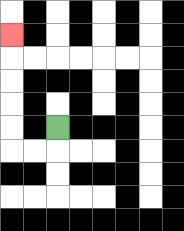{'start': '[2, 5]', 'end': '[0, 1]', 'path_directions': 'D,L,L,U,U,U,U,U', 'path_coordinates': '[[2, 5], [2, 6], [1, 6], [0, 6], [0, 5], [0, 4], [0, 3], [0, 2], [0, 1]]'}